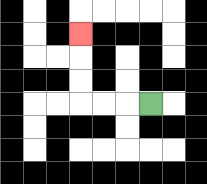{'start': '[6, 4]', 'end': '[3, 1]', 'path_directions': 'L,L,L,U,U,U', 'path_coordinates': '[[6, 4], [5, 4], [4, 4], [3, 4], [3, 3], [3, 2], [3, 1]]'}